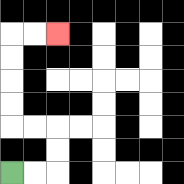{'start': '[0, 7]', 'end': '[2, 1]', 'path_directions': 'R,R,U,U,L,L,U,U,U,U,R,R', 'path_coordinates': '[[0, 7], [1, 7], [2, 7], [2, 6], [2, 5], [1, 5], [0, 5], [0, 4], [0, 3], [0, 2], [0, 1], [1, 1], [2, 1]]'}